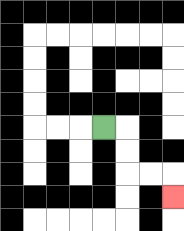{'start': '[4, 5]', 'end': '[7, 8]', 'path_directions': 'R,D,D,R,R,D', 'path_coordinates': '[[4, 5], [5, 5], [5, 6], [5, 7], [6, 7], [7, 7], [7, 8]]'}